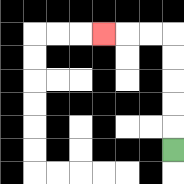{'start': '[7, 6]', 'end': '[4, 1]', 'path_directions': 'U,U,U,U,U,L,L,L', 'path_coordinates': '[[7, 6], [7, 5], [7, 4], [7, 3], [7, 2], [7, 1], [6, 1], [5, 1], [4, 1]]'}